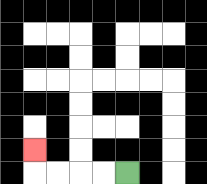{'start': '[5, 7]', 'end': '[1, 6]', 'path_directions': 'L,L,L,L,U', 'path_coordinates': '[[5, 7], [4, 7], [3, 7], [2, 7], [1, 7], [1, 6]]'}